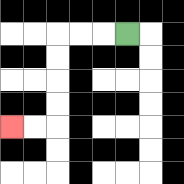{'start': '[5, 1]', 'end': '[0, 5]', 'path_directions': 'L,L,L,D,D,D,D,L,L', 'path_coordinates': '[[5, 1], [4, 1], [3, 1], [2, 1], [2, 2], [2, 3], [2, 4], [2, 5], [1, 5], [0, 5]]'}